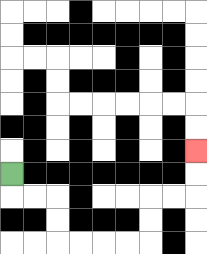{'start': '[0, 7]', 'end': '[8, 6]', 'path_directions': 'D,R,R,D,D,R,R,R,R,U,U,R,R,U,U', 'path_coordinates': '[[0, 7], [0, 8], [1, 8], [2, 8], [2, 9], [2, 10], [3, 10], [4, 10], [5, 10], [6, 10], [6, 9], [6, 8], [7, 8], [8, 8], [8, 7], [8, 6]]'}